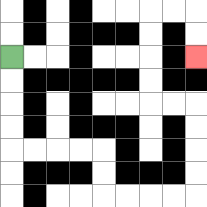{'start': '[0, 2]', 'end': '[8, 2]', 'path_directions': 'D,D,D,D,R,R,R,R,D,D,R,R,R,R,U,U,U,U,L,L,U,U,U,U,R,R,D,D', 'path_coordinates': '[[0, 2], [0, 3], [0, 4], [0, 5], [0, 6], [1, 6], [2, 6], [3, 6], [4, 6], [4, 7], [4, 8], [5, 8], [6, 8], [7, 8], [8, 8], [8, 7], [8, 6], [8, 5], [8, 4], [7, 4], [6, 4], [6, 3], [6, 2], [6, 1], [6, 0], [7, 0], [8, 0], [8, 1], [8, 2]]'}